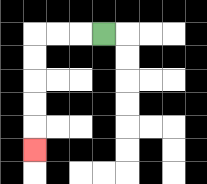{'start': '[4, 1]', 'end': '[1, 6]', 'path_directions': 'L,L,L,D,D,D,D,D', 'path_coordinates': '[[4, 1], [3, 1], [2, 1], [1, 1], [1, 2], [1, 3], [1, 4], [1, 5], [1, 6]]'}